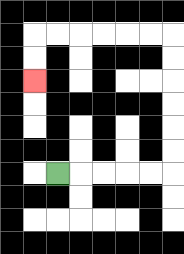{'start': '[2, 7]', 'end': '[1, 3]', 'path_directions': 'R,R,R,R,R,U,U,U,U,U,U,L,L,L,L,L,L,D,D', 'path_coordinates': '[[2, 7], [3, 7], [4, 7], [5, 7], [6, 7], [7, 7], [7, 6], [7, 5], [7, 4], [7, 3], [7, 2], [7, 1], [6, 1], [5, 1], [4, 1], [3, 1], [2, 1], [1, 1], [1, 2], [1, 3]]'}